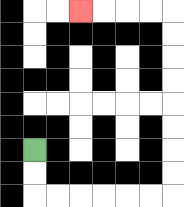{'start': '[1, 6]', 'end': '[3, 0]', 'path_directions': 'D,D,R,R,R,R,R,R,U,U,U,U,U,U,U,U,L,L,L,L', 'path_coordinates': '[[1, 6], [1, 7], [1, 8], [2, 8], [3, 8], [4, 8], [5, 8], [6, 8], [7, 8], [7, 7], [7, 6], [7, 5], [7, 4], [7, 3], [7, 2], [7, 1], [7, 0], [6, 0], [5, 0], [4, 0], [3, 0]]'}